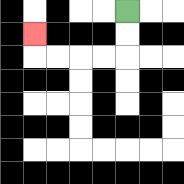{'start': '[5, 0]', 'end': '[1, 1]', 'path_directions': 'D,D,L,L,L,L,U', 'path_coordinates': '[[5, 0], [5, 1], [5, 2], [4, 2], [3, 2], [2, 2], [1, 2], [1, 1]]'}